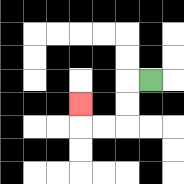{'start': '[6, 3]', 'end': '[3, 4]', 'path_directions': 'L,D,D,L,L,U', 'path_coordinates': '[[6, 3], [5, 3], [5, 4], [5, 5], [4, 5], [3, 5], [3, 4]]'}